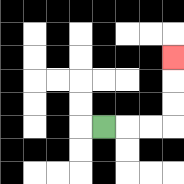{'start': '[4, 5]', 'end': '[7, 2]', 'path_directions': 'R,R,R,U,U,U', 'path_coordinates': '[[4, 5], [5, 5], [6, 5], [7, 5], [7, 4], [7, 3], [7, 2]]'}